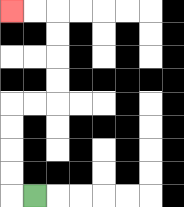{'start': '[1, 8]', 'end': '[0, 0]', 'path_directions': 'L,U,U,U,U,R,R,U,U,U,U,L,L', 'path_coordinates': '[[1, 8], [0, 8], [0, 7], [0, 6], [0, 5], [0, 4], [1, 4], [2, 4], [2, 3], [2, 2], [2, 1], [2, 0], [1, 0], [0, 0]]'}